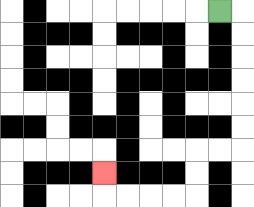{'start': '[9, 0]', 'end': '[4, 7]', 'path_directions': 'R,D,D,D,D,D,D,L,L,D,D,L,L,L,L,U', 'path_coordinates': '[[9, 0], [10, 0], [10, 1], [10, 2], [10, 3], [10, 4], [10, 5], [10, 6], [9, 6], [8, 6], [8, 7], [8, 8], [7, 8], [6, 8], [5, 8], [4, 8], [4, 7]]'}